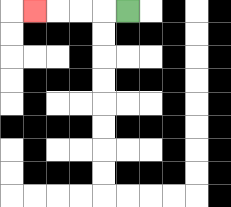{'start': '[5, 0]', 'end': '[1, 0]', 'path_directions': 'L,L,L,L', 'path_coordinates': '[[5, 0], [4, 0], [3, 0], [2, 0], [1, 0]]'}